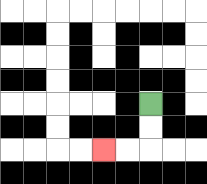{'start': '[6, 4]', 'end': '[4, 6]', 'path_directions': 'D,D,L,L', 'path_coordinates': '[[6, 4], [6, 5], [6, 6], [5, 6], [4, 6]]'}